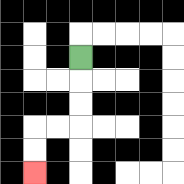{'start': '[3, 2]', 'end': '[1, 7]', 'path_directions': 'D,D,D,L,L,D,D', 'path_coordinates': '[[3, 2], [3, 3], [3, 4], [3, 5], [2, 5], [1, 5], [1, 6], [1, 7]]'}